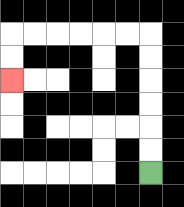{'start': '[6, 7]', 'end': '[0, 3]', 'path_directions': 'U,U,U,U,U,U,L,L,L,L,L,L,D,D', 'path_coordinates': '[[6, 7], [6, 6], [6, 5], [6, 4], [6, 3], [6, 2], [6, 1], [5, 1], [4, 1], [3, 1], [2, 1], [1, 1], [0, 1], [0, 2], [0, 3]]'}